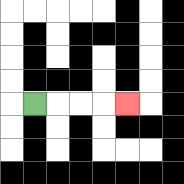{'start': '[1, 4]', 'end': '[5, 4]', 'path_directions': 'R,R,R,R', 'path_coordinates': '[[1, 4], [2, 4], [3, 4], [4, 4], [5, 4]]'}